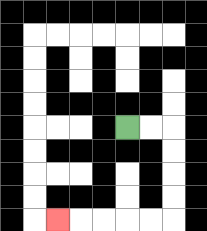{'start': '[5, 5]', 'end': '[2, 9]', 'path_directions': 'R,R,D,D,D,D,L,L,L,L,L', 'path_coordinates': '[[5, 5], [6, 5], [7, 5], [7, 6], [7, 7], [7, 8], [7, 9], [6, 9], [5, 9], [4, 9], [3, 9], [2, 9]]'}